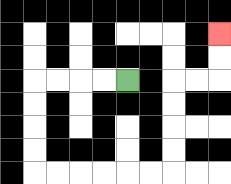{'start': '[5, 3]', 'end': '[9, 1]', 'path_directions': 'L,L,L,L,D,D,D,D,R,R,R,R,R,R,U,U,U,U,R,R,U,U', 'path_coordinates': '[[5, 3], [4, 3], [3, 3], [2, 3], [1, 3], [1, 4], [1, 5], [1, 6], [1, 7], [2, 7], [3, 7], [4, 7], [5, 7], [6, 7], [7, 7], [7, 6], [7, 5], [7, 4], [7, 3], [8, 3], [9, 3], [9, 2], [9, 1]]'}